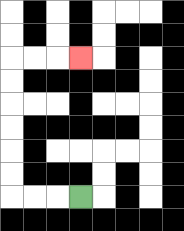{'start': '[3, 8]', 'end': '[3, 2]', 'path_directions': 'L,L,L,U,U,U,U,U,U,R,R,R', 'path_coordinates': '[[3, 8], [2, 8], [1, 8], [0, 8], [0, 7], [0, 6], [0, 5], [0, 4], [0, 3], [0, 2], [1, 2], [2, 2], [3, 2]]'}